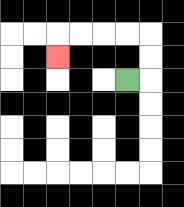{'start': '[5, 3]', 'end': '[2, 2]', 'path_directions': 'R,U,U,L,L,L,L,D', 'path_coordinates': '[[5, 3], [6, 3], [6, 2], [6, 1], [5, 1], [4, 1], [3, 1], [2, 1], [2, 2]]'}